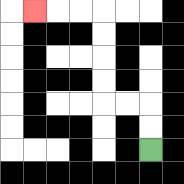{'start': '[6, 6]', 'end': '[1, 0]', 'path_directions': 'U,U,L,L,U,U,U,U,L,L,L', 'path_coordinates': '[[6, 6], [6, 5], [6, 4], [5, 4], [4, 4], [4, 3], [4, 2], [4, 1], [4, 0], [3, 0], [2, 0], [1, 0]]'}